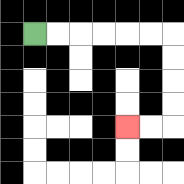{'start': '[1, 1]', 'end': '[5, 5]', 'path_directions': 'R,R,R,R,R,R,D,D,D,D,L,L', 'path_coordinates': '[[1, 1], [2, 1], [3, 1], [4, 1], [5, 1], [6, 1], [7, 1], [7, 2], [7, 3], [7, 4], [7, 5], [6, 5], [5, 5]]'}